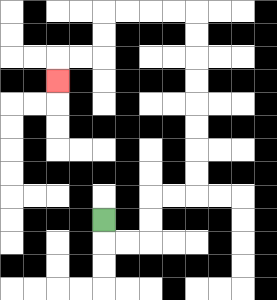{'start': '[4, 9]', 'end': '[2, 3]', 'path_directions': 'D,R,R,U,U,R,R,U,U,U,U,U,U,U,U,L,L,L,L,D,D,L,L,D', 'path_coordinates': '[[4, 9], [4, 10], [5, 10], [6, 10], [6, 9], [6, 8], [7, 8], [8, 8], [8, 7], [8, 6], [8, 5], [8, 4], [8, 3], [8, 2], [8, 1], [8, 0], [7, 0], [6, 0], [5, 0], [4, 0], [4, 1], [4, 2], [3, 2], [2, 2], [2, 3]]'}